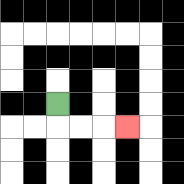{'start': '[2, 4]', 'end': '[5, 5]', 'path_directions': 'D,R,R,R', 'path_coordinates': '[[2, 4], [2, 5], [3, 5], [4, 5], [5, 5]]'}